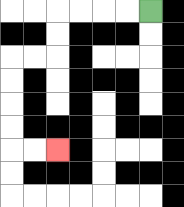{'start': '[6, 0]', 'end': '[2, 6]', 'path_directions': 'L,L,L,L,D,D,L,L,D,D,D,D,R,R', 'path_coordinates': '[[6, 0], [5, 0], [4, 0], [3, 0], [2, 0], [2, 1], [2, 2], [1, 2], [0, 2], [0, 3], [0, 4], [0, 5], [0, 6], [1, 6], [2, 6]]'}